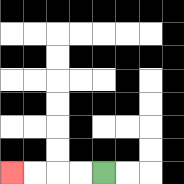{'start': '[4, 7]', 'end': '[0, 7]', 'path_directions': 'L,L,L,L', 'path_coordinates': '[[4, 7], [3, 7], [2, 7], [1, 7], [0, 7]]'}